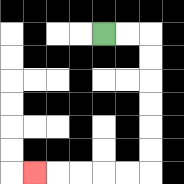{'start': '[4, 1]', 'end': '[1, 7]', 'path_directions': 'R,R,D,D,D,D,D,D,L,L,L,L,L', 'path_coordinates': '[[4, 1], [5, 1], [6, 1], [6, 2], [6, 3], [6, 4], [6, 5], [6, 6], [6, 7], [5, 7], [4, 7], [3, 7], [2, 7], [1, 7]]'}